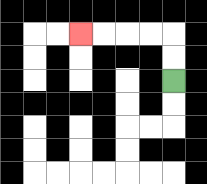{'start': '[7, 3]', 'end': '[3, 1]', 'path_directions': 'U,U,L,L,L,L', 'path_coordinates': '[[7, 3], [7, 2], [7, 1], [6, 1], [5, 1], [4, 1], [3, 1]]'}